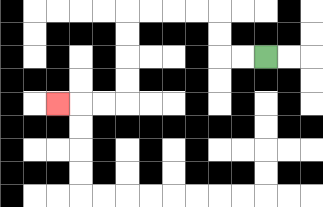{'start': '[11, 2]', 'end': '[2, 4]', 'path_directions': 'L,L,U,U,L,L,L,L,D,D,D,D,L,L,L', 'path_coordinates': '[[11, 2], [10, 2], [9, 2], [9, 1], [9, 0], [8, 0], [7, 0], [6, 0], [5, 0], [5, 1], [5, 2], [5, 3], [5, 4], [4, 4], [3, 4], [2, 4]]'}